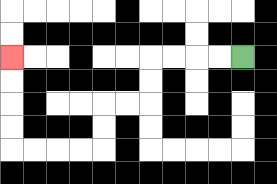{'start': '[10, 2]', 'end': '[0, 2]', 'path_directions': 'L,L,L,L,D,D,L,L,D,D,L,L,L,L,U,U,U,U', 'path_coordinates': '[[10, 2], [9, 2], [8, 2], [7, 2], [6, 2], [6, 3], [6, 4], [5, 4], [4, 4], [4, 5], [4, 6], [3, 6], [2, 6], [1, 6], [0, 6], [0, 5], [0, 4], [0, 3], [0, 2]]'}